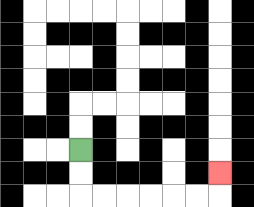{'start': '[3, 6]', 'end': '[9, 7]', 'path_directions': 'D,D,R,R,R,R,R,R,U', 'path_coordinates': '[[3, 6], [3, 7], [3, 8], [4, 8], [5, 8], [6, 8], [7, 8], [8, 8], [9, 8], [9, 7]]'}